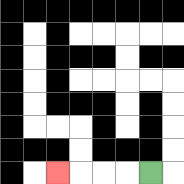{'start': '[6, 7]', 'end': '[2, 7]', 'path_directions': 'L,L,L,L', 'path_coordinates': '[[6, 7], [5, 7], [4, 7], [3, 7], [2, 7]]'}